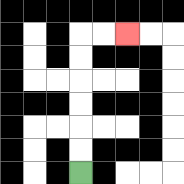{'start': '[3, 7]', 'end': '[5, 1]', 'path_directions': 'U,U,U,U,U,U,R,R', 'path_coordinates': '[[3, 7], [3, 6], [3, 5], [3, 4], [3, 3], [3, 2], [3, 1], [4, 1], [5, 1]]'}